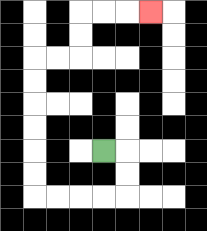{'start': '[4, 6]', 'end': '[6, 0]', 'path_directions': 'R,D,D,L,L,L,L,U,U,U,U,U,U,R,R,U,U,R,R,R', 'path_coordinates': '[[4, 6], [5, 6], [5, 7], [5, 8], [4, 8], [3, 8], [2, 8], [1, 8], [1, 7], [1, 6], [1, 5], [1, 4], [1, 3], [1, 2], [2, 2], [3, 2], [3, 1], [3, 0], [4, 0], [5, 0], [6, 0]]'}